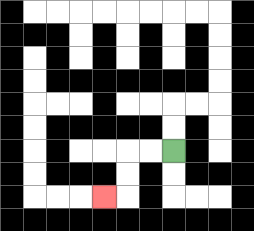{'start': '[7, 6]', 'end': '[4, 8]', 'path_directions': 'L,L,D,D,L', 'path_coordinates': '[[7, 6], [6, 6], [5, 6], [5, 7], [5, 8], [4, 8]]'}